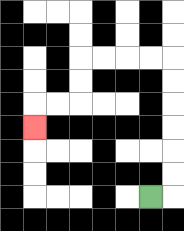{'start': '[6, 8]', 'end': '[1, 5]', 'path_directions': 'R,U,U,U,U,U,U,L,L,L,L,D,D,L,L,D', 'path_coordinates': '[[6, 8], [7, 8], [7, 7], [7, 6], [7, 5], [7, 4], [7, 3], [7, 2], [6, 2], [5, 2], [4, 2], [3, 2], [3, 3], [3, 4], [2, 4], [1, 4], [1, 5]]'}